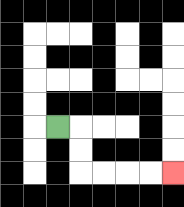{'start': '[2, 5]', 'end': '[7, 7]', 'path_directions': 'R,D,D,R,R,R,R', 'path_coordinates': '[[2, 5], [3, 5], [3, 6], [3, 7], [4, 7], [5, 7], [6, 7], [7, 7]]'}